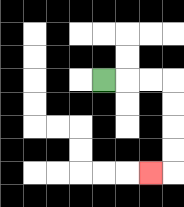{'start': '[4, 3]', 'end': '[6, 7]', 'path_directions': 'R,R,R,D,D,D,D,L', 'path_coordinates': '[[4, 3], [5, 3], [6, 3], [7, 3], [7, 4], [7, 5], [7, 6], [7, 7], [6, 7]]'}